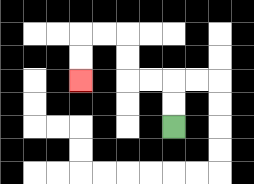{'start': '[7, 5]', 'end': '[3, 3]', 'path_directions': 'U,U,L,L,U,U,L,L,D,D', 'path_coordinates': '[[7, 5], [7, 4], [7, 3], [6, 3], [5, 3], [5, 2], [5, 1], [4, 1], [3, 1], [3, 2], [3, 3]]'}